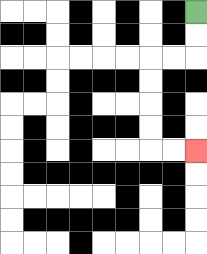{'start': '[8, 0]', 'end': '[8, 6]', 'path_directions': 'D,D,L,L,D,D,D,D,R,R', 'path_coordinates': '[[8, 0], [8, 1], [8, 2], [7, 2], [6, 2], [6, 3], [6, 4], [6, 5], [6, 6], [7, 6], [8, 6]]'}